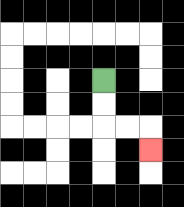{'start': '[4, 3]', 'end': '[6, 6]', 'path_directions': 'D,D,R,R,D', 'path_coordinates': '[[4, 3], [4, 4], [4, 5], [5, 5], [6, 5], [6, 6]]'}